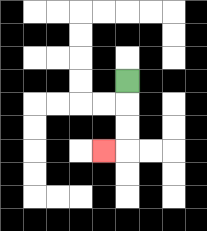{'start': '[5, 3]', 'end': '[4, 6]', 'path_directions': 'D,D,D,L', 'path_coordinates': '[[5, 3], [5, 4], [5, 5], [5, 6], [4, 6]]'}